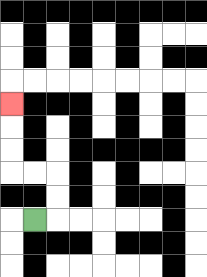{'start': '[1, 9]', 'end': '[0, 4]', 'path_directions': 'R,U,U,L,L,U,U,U', 'path_coordinates': '[[1, 9], [2, 9], [2, 8], [2, 7], [1, 7], [0, 7], [0, 6], [0, 5], [0, 4]]'}